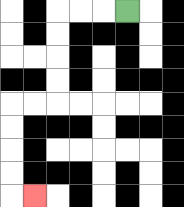{'start': '[5, 0]', 'end': '[1, 8]', 'path_directions': 'L,L,L,D,D,D,D,L,L,D,D,D,D,R', 'path_coordinates': '[[5, 0], [4, 0], [3, 0], [2, 0], [2, 1], [2, 2], [2, 3], [2, 4], [1, 4], [0, 4], [0, 5], [0, 6], [0, 7], [0, 8], [1, 8]]'}